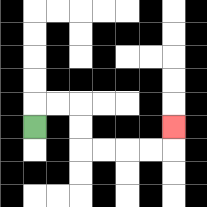{'start': '[1, 5]', 'end': '[7, 5]', 'path_directions': 'U,R,R,D,D,R,R,R,R,U', 'path_coordinates': '[[1, 5], [1, 4], [2, 4], [3, 4], [3, 5], [3, 6], [4, 6], [5, 6], [6, 6], [7, 6], [7, 5]]'}